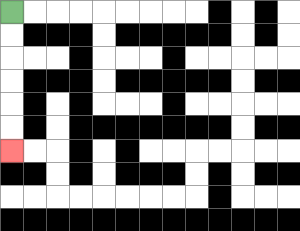{'start': '[0, 0]', 'end': '[0, 6]', 'path_directions': 'D,D,D,D,D,D', 'path_coordinates': '[[0, 0], [0, 1], [0, 2], [0, 3], [0, 4], [0, 5], [0, 6]]'}